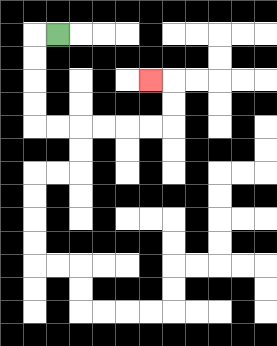{'start': '[2, 1]', 'end': '[6, 3]', 'path_directions': 'L,D,D,D,D,R,R,R,R,R,R,U,U,L', 'path_coordinates': '[[2, 1], [1, 1], [1, 2], [1, 3], [1, 4], [1, 5], [2, 5], [3, 5], [4, 5], [5, 5], [6, 5], [7, 5], [7, 4], [7, 3], [6, 3]]'}